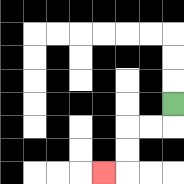{'start': '[7, 4]', 'end': '[4, 7]', 'path_directions': 'D,L,L,D,D,L', 'path_coordinates': '[[7, 4], [7, 5], [6, 5], [5, 5], [5, 6], [5, 7], [4, 7]]'}